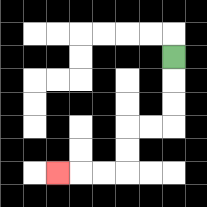{'start': '[7, 2]', 'end': '[2, 7]', 'path_directions': 'D,D,D,L,L,D,D,L,L,L', 'path_coordinates': '[[7, 2], [7, 3], [7, 4], [7, 5], [6, 5], [5, 5], [5, 6], [5, 7], [4, 7], [3, 7], [2, 7]]'}